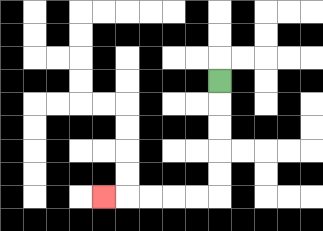{'start': '[9, 3]', 'end': '[4, 8]', 'path_directions': 'D,D,D,D,D,L,L,L,L,L', 'path_coordinates': '[[9, 3], [9, 4], [9, 5], [9, 6], [9, 7], [9, 8], [8, 8], [7, 8], [6, 8], [5, 8], [4, 8]]'}